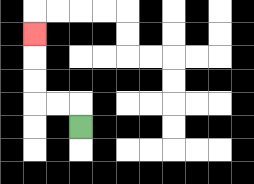{'start': '[3, 5]', 'end': '[1, 1]', 'path_directions': 'U,L,L,U,U,U', 'path_coordinates': '[[3, 5], [3, 4], [2, 4], [1, 4], [1, 3], [1, 2], [1, 1]]'}